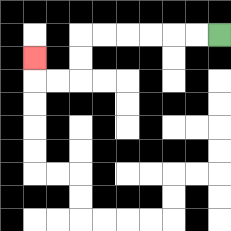{'start': '[9, 1]', 'end': '[1, 2]', 'path_directions': 'L,L,L,L,L,L,D,D,L,L,U', 'path_coordinates': '[[9, 1], [8, 1], [7, 1], [6, 1], [5, 1], [4, 1], [3, 1], [3, 2], [3, 3], [2, 3], [1, 3], [1, 2]]'}